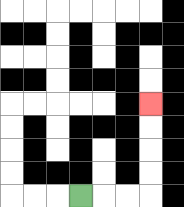{'start': '[3, 8]', 'end': '[6, 4]', 'path_directions': 'R,R,R,U,U,U,U', 'path_coordinates': '[[3, 8], [4, 8], [5, 8], [6, 8], [6, 7], [6, 6], [6, 5], [6, 4]]'}